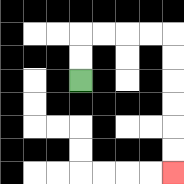{'start': '[3, 3]', 'end': '[7, 7]', 'path_directions': 'U,U,R,R,R,R,D,D,D,D,D,D', 'path_coordinates': '[[3, 3], [3, 2], [3, 1], [4, 1], [5, 1], [6, 1], [7, 1], [7, 2], [7, 3], [7, 4], [7, 5], [7, 6], [7, 7]]'}